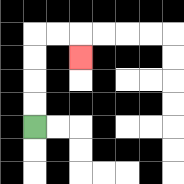{'start': '[1, 5]', 'end': '[3, 2]', 'path_directions': 'U,U,U,U,R,R,D', 'path_coordinates': '[[1, 5], [1, 4], [1, 3], [1, 2], [1, 1], [2, 1], [3, 1], [3, 2]]'}